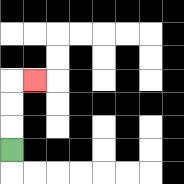{'start': '[0, 6]', 'end': '[1, 3]', 'path_directions': 'U,U,U,R', 'path_coordinates': '[[0, 6], [0, 5], [0, 4], [0, 3], [1, 3]]'}